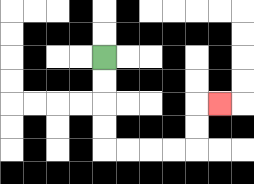{'start': '[4, 2]', 'end': '[9, 4]', 'path_directions': 'D,D,D,D,R,R,R,R,U,U,R', 'path_coordinates': '[[4, 2], [4, 3], [4, 4], [4, 5], [4, 6], [5, 6], [6, 6], [7, 6], [8, 6], [8, 5], [8, 4], [9, 4]]'}